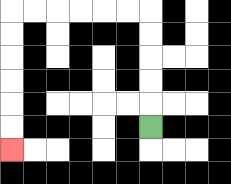{'start': '[6, 5]', 'end': '[0, 6]', 'path_directions': 'U,U,U,U,U,L,L,L,L,L,L,D,D,D,D,D,D', 'path_coordinates': '[[6, 5], [6, 4], [6, 3], [6, 2], [6, 1], [6, 0], [5, 0], [4, 0], [3, 0], [2, 0], [1, 0], [0, 0], [0, 1], [0, 2], [0, 3], [0, 4], [0, 5], [0, 6]]'}